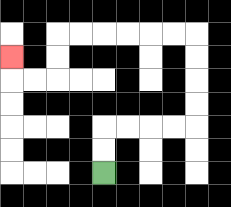{'start': '[4, 7]', 'end': '[0, 2]', 'path_directions': 'U,U,R,R,R,R,U,U,U,U,L,L,L,L,L,L,D,D,L,L,U', 'path_coordinates': '[[4, 7], [4, 6], [4, 5], [5, 5], [6, 5], [7, 5], [8, 5], [8, 4], [8, 3], [8, 2], [8, 1], [7, 1], [6, 1], [5, 1], [4, 1], [3, 1], [2, 1], [2, 2], [2, 3], [1, 3], [0, 3], [0, 2]]'}